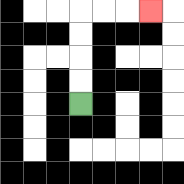{'start': '[3, 4]', 'end': '[6, 0]', 'path_directions': 'U,U,U,U,R,R,R', 'path_coordinates': '[[3, 4], [3, 3], [3, 2], [3, 1], [3, 0], [4, 0], [5, 0], [6, 0]]'}